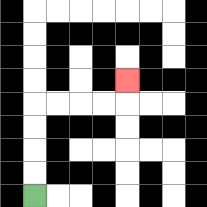{'start': '[1, 8]', 'end': '[5, 3]', 'path_directions': 'U,U,U,U,R,R,R,R,U', 'path_coordinates': '[[1, 8], [1, 7], [1, 6], [1, 5], [1, 4], [2, 4], [3, 4], [4, 4], [5, 4], [5, 3]]'}